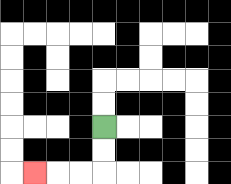{'start': '[4, 5]', 'end': '[1, 7]', 'path_directions': 'D,D,L,L,L', 'path_coordinates': '[[4, 5], [4, 6], [4, 7], [3, 7], [2, 7], [1, 7]]'}